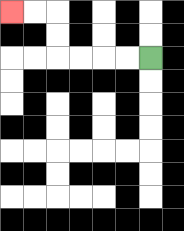{'start': '[6, 2]', 'end': '[0, 0]', 'path_directions': 'L,L,L,L,U,U,L,L', 'path_coordinates': '[[6, 2], [5, 2], [4, 2], [3, 2], [2, 2], [2, 1], [2, 0], [1, 0], [0, 0]]'}